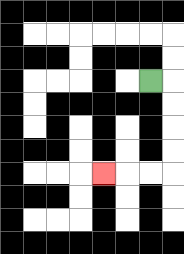{'start': '[6, 3]', 'end': '[4, 7]', 'path_directions': 'R,D,D,D,D,L,L,L', 'path_coordinates': '[[6, 3], [7, 3], [7, 4], [7, 5], [7, 6], [7, 7], [6, 7], [5, 7], [4, 7]]'}